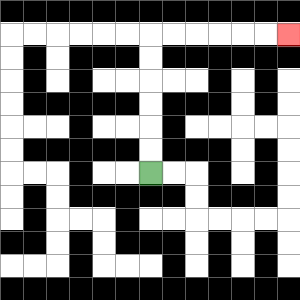{'start': '[6, 7]', 'end': '[12, 1]', 'path_directions': 'U,U,U,U,U,U,R,R,R,R,R,R', 'path_coordinates': '[[6, 7], [6, 6], [6, 5], [6, 4], [6, 3], [6, 2], [6, 1], [7, 1], [8, 1], [9, 1], [10, 1], [11, 1], [12, 1]]'}